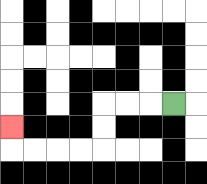{'start': '[7, 4]', 'end': '[0, 5]', 'path_directions': 'L,L,L,D,D,L,L,L,L,U', 'path_coordinates': '[[7, 4], [6, 4], [5, 4], [4, 4], [4, 5], [4, 6], [3, 6], [2, 6], [1, 6], [0, 6], [0, 5]]'}